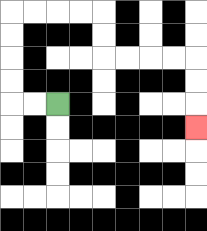{'start': '[2, 4]', 'end': '[8, 5]', 'path_directions': 'L,L,U,U,U,U,R,R,R,R,D,D,R,R,R,R,D,D,D', 'path_coordinates': '[[2, 4], [1, 4], [0, 4], [0, 3], [0, 2], [0, 1], [0, 0], [1, 0], [2, 0], [3, 0], [4, 0], [4, 1], [4, 2], [5, 2], [6, 2], [7, 2], [8, 2], [8, 3], [8, 4], [8, 5]]'}